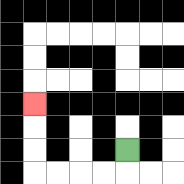{'start': '[5, 6]', 'end': '[1, 4]', 'path_directions': 'D,L,L,L,L,U,U,U', 'path_coordinates': '[[5, 6], [5, 7], [4, 7], [3, 7], [2, 7], [1, 7], [1, 6], [1, 5], [1, 4]]'}